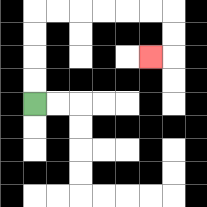{'start': '[1, 4]', 'end': '[6, 2]', 'path_directions': 'U,U,U,U,R,R,R,R,R,R,D,D,L', 'path_coordinates': '[[1, 4], [1, 3], [1, 2], [1, 1], [1, 0], [2, 0], [3, 0], [4, 0], [5, 0], [6, 0], [7, 0], [7, 1], [7, 2], [6, 2]]'}